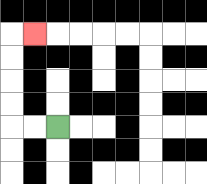{'start': '[2, 5]', 'end': '[1, 1]', 'path_directions': 'L,L,U,U,U,U,R', 'path_coordinates': '[[2, 5], [1, 5], [0, 5], [0, 4], [0, 3], [0, 2], [0, 1], [1, 1]]'}